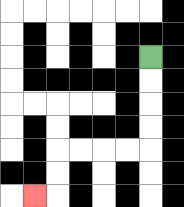{'start': '[6, 2]', 'end': '[1, 8]', 'path_directions': 'D,D,D,D,L,L,L,L,D,D,L', 'path_coordinates': '[[6, 2], [6, 3], [6, 4], [6, 5], [6, 6], [5, 6], [4, 6], [3, 6], [2, 6], [2, 7], [2, 8], [1, 8]]'}